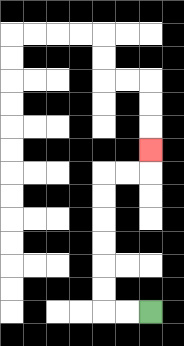{'start': '[6, 13]', 'end': '[6, 6]', 'path_directions': 'L,L,U,U,U,U,U,U,R,R,U', 'path_coordinates': '[[6, 13], [5, 13], [4, 13], [4, 12], [4, 11], [4, 10], [4, 9], [4, 8], [4, 7], [5, 7], [6, 7], [6, 6]]'}